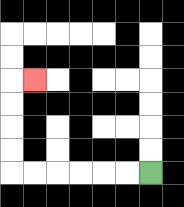{'start': '[6, 7]', 'end': '[1, 3]', 'path_directions': 'L,L,L,L,L,L,U,U,U,U,R', 'path_coordinates': '[[6, 7], [5, 7], [4, 7], [3, 7], [2, 7], [1, 7], [0, 7], [0, 6], [0, 5], [0, 4], [0, 3], [1, 3]]'}